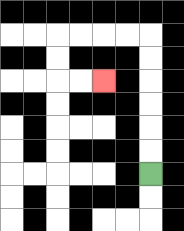{'start': '[6, 7]', 'end': '[4, 3]', 'path_directions': 'U,U,U,U,U,U,L,L,L,L,D,D,R,R', 'path_coordinates': '[[6, 7], [6, 6], [6, 5], [6, 4], [6, 3], [6, 2], [6, 1], [5, 1], [4, 1], [3, 1], [2, 1], [2, 2], [2, 3], [3, 3], [4, 3]]'}